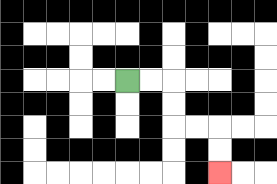{'start': '[5, 3]', 'end': '[9, 7]', 'path_directions': 'R,R,D,D,R,R,D,D', 'path_coordinates': '[[5, 3], [6, 3], [7, 3], [7, 4], [7, 5], [8, 5], [9, 5], [9, 6], [9, 7]]'}